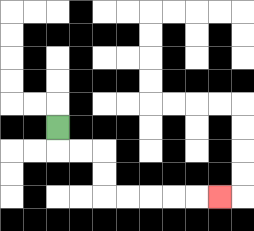{'start': '[2, 5]', 'end': '[9, 8]', 'path_directions': 'D,R,R,D,D,R,R,R,R,R', 'path_coordinates': '[[2, 5], [2, 6], [3, 6], [4, 6], [4, 7], [4, 8], [5, 8], [6, 8], [7, 8], [8, 8], [9, 8]]'}